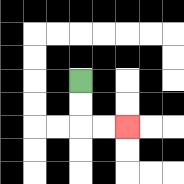{'start': '[3, 3]', 'end': '[5, 5]', 'path_directions': 'D,D,R,R', 'path_coordinates': '[[3, 3], [3, 4], [3, 5], [4, 5], [5, 5]]'}